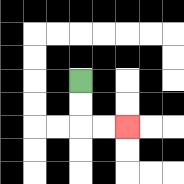{'start': '[3, 3]', 'end': '[5, 5]', 'path_directions': 'D,D,R,R', 'path_coordinates': '[[3, 3], [3, 4], [3, 5], [4, 5], [5, 5]]'}